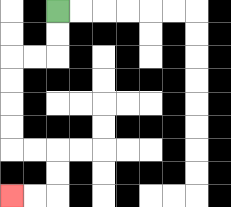{'start': '[2, 0]', 'end': '[0, 8]', 'path_directions': 'D,D,L,L,D,D,D,D,R,R,D,D,L,L', 'path_coordinates': '[[2, 0], [2, 1], [2, 2], [1, 2], [0, 2], [0, 3], [0, 4], [0, 5], [0, 6], [1, 6], [2, 6], [2, 7], [2, 8], [1, 8], [0, 8]]'}